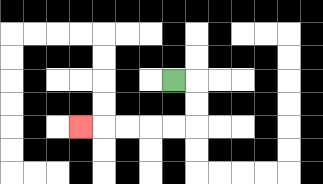{'start': '[7, 3]', 'end': '[3, 5]', 'path_directions': 'R,D,D,L,L,L,L,L', 'path_coordinates': '[[7, 3], [8, 3], [8, 4], [8, 5], [7, 5], [6, 5], [5, 5], [4, 5], [3, 5]]'}